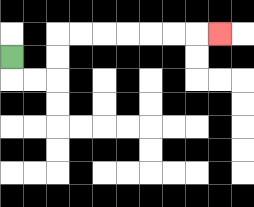{'start': '[0, 2]', 'end': '[9, 1]', 'path_directions': 'D,R,R,U,U,R,R,R,R,R,R,R', 'path_coordinates': '[[0, 2], [0, 3], [1, 3], [2, 3], [2, 2], [2, 1], [3, 1], [4, 1], [5, 1], [6, 1], [7, 1], [8, 1], [9, 1]]'}